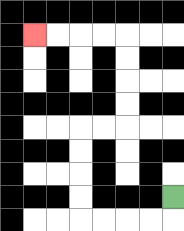{'start': '[7, 8]', 'end': '[1, 1]', 'path_directions': 'D,L,L,L,L,U,U,U,U,R,R,U,U,U,U,L,L,L,L', 'path_coordinates': '[[7, 8], [7, 9], [6, 9], [5, 9], [4, 9], [3, 9], [3, 8], [3, 7], [3, 6], [3, 5], [4, 5], [5, 5], [5, 4], [5, 3], [5, 2], [5, 1], [4, 1], [3, 1], [2, 1], [1, 1]]'}